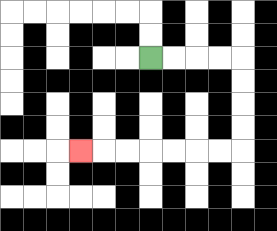{'start': '[6, 2]', 'end': '[3, 6]', 'path_directions': 'R,R,R,R,D,D,D,D,L,L,L,L,L,L,L', 'path_coordinates': '[[6, 2], [7, 2], [8, 2], [9, 2], [10, 2], [10, 3], [10, 4], [10, 5], [10, 6], [9, 6], [8, 6], [7, 6], [6, 6], [5, 6], [4, 6], [3, 6]]'}